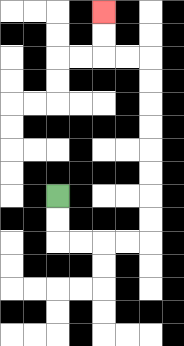{'start': '[2, 8]', 'end': '[4, 0]', 'path_directions': 'D,D,R,R,R,R,U,U,U,U,U,U,U,U,L,L,U,U', 'path_coordinates': '[[2, 8], [2, 9], [2, 10], [3, 10], [4, 10], [5, 10], [6, 10], [6, 9], [6, 8], [6, 7], [6, 6], [6, 5], [6, 4], [6, 3], [6, 2], [5, 2], [4, 2], [4, 1], [4, 0]]'}